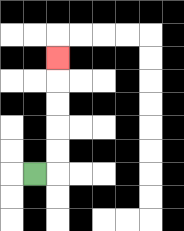{'start': '[1, 7]', 'end': '[2, 2]', 'path_directions': 'R,U,U,U,U,U', 'path_coordinates': '[[1, 7], [2, 7], [2, 6], [2, 5], [2, 4], [2, 3], [2, 2]]'}